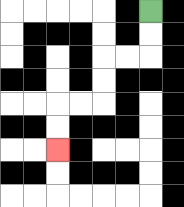{'start': '[6, 0]', 'end': '[2, 6]', 'path_directions': 'D,D,L,L,D,D,L,L,D,D', 'path_coordinates': '[[6, 0], [6, 1], [6, 2], [5, 2], [4, 2], [4, 3], [4, 4], [3, 4], [2, 4], [2, 5], [2, 6]]'}